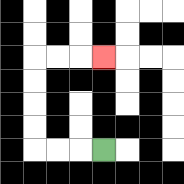{'start': '[4, 6]', 'end': '[4, 2]', 'path_directions': 'L,L,L,U,U,U,U,R,R,R', 'path_coordinates': '[[4, 6], [3, 6], [2, 6], [1, 6], [1, 5], [1, 4], [1, 3], [1, 2], [2, 2], [3, 2], [4, 2]]'}